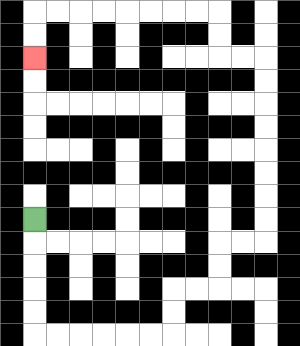{'start': '[1, 9]', 'end': '[1, 2]', 'path_directions': 'D,D,D,D,D,R,R,R,R,R,R,U,U,R,R,U,U,R,R,U,U,U,U,U,U,U,U,L,L,U,U,L,L,L,L,L,L,L,L,D,D', 'path_coordinates': '[[1, 9], [1, 10], [1, 11], [1, 12], [1, 13], [1, 14], [2, 14], [3, 14], [4, 14], [5, 14], [6, 14], [7, 14], [7, 13], [7, 12], [8, 12], [9, 12], [9, 11], [9, 10], [10, 10], [11, 10], [11, 9], [11, 8], [11, 7], [11, 6], [11, 5], [11, 4], [11, 3], [11, 2], [10, 2], [9, 2], [9, 1], [9, 0], [8, 0], [7, 0], [6, 0], [5, 0], [4, 0], [3, 0], [2, 0], [1, 0], [1, 1], [1, 2]]'}